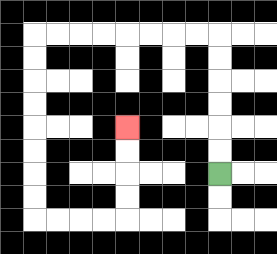{'start': '[9, 7]', 'end': '[5, 5]', 'path_directions': 'U,U,U,U,U,U,L,L,L,L,L,L,L,L,D,D,D,D,D,D,D,D,R,R,R,R,U,U,U,U', 'path_coordinates': '[[9, 7], [9, 6], [9, 5], [9, 4], [9, 3], [9, 2], [9, 1], [8, 1], [7, 1], [6, 1], [5, 1], [4, 1], [3, 1], [2, 1], [1, 1], [1, 2], [1, 3], [1, 4], [1, 5], [1, 6], [1, 7], [1, 8], [1, 9], [2, 9], [3, 9], [4, 9], [5, 9], [5, 8], [5, 7], [5, 6], [5, 5]]'}